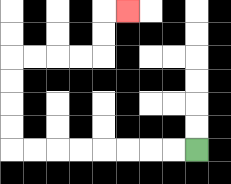{'start': '[8, 6]', 'end': '[5, 0]', 'path_directions': 'L,L,L,L,L,L,L,L,U,U,U,U,R,R,R,R,U,U,R', 'path_coordinates': '[[8, 6], [7, 6], [6, 6], [5, 6], [4, 6], [3, 6], [2, 6], [1, 6], [0, 6], [0, 5], [0, 4], [0, 3], [0, 2], [1, 2], [2, 2], [3, 2], [4, 2], [4, 1], [4, 0], [5, 0]]'}